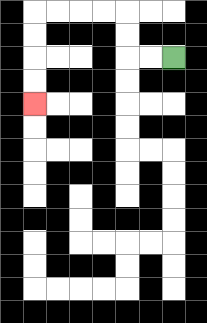{'start': '[7, 2]', 'end': '[1, 4]', 'path_directions': 'L,L,U,U,L,L,L,L,D,D,D,D', 'path_coordinates': '[[7, 2], [6, 2], [5, 2], [5, 1], [5, 0], [4, 0], [3, 0], [2, 0], [1, 0], [1, 1], [1, 2], [1, 3], [1, 4]]'}